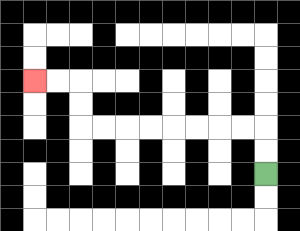{'start': '[11, 7]', 'end': '[1, 3]', 'path_directions': 'U,U,L,L,L,L,L,L,L,L,U,U,L,L', 'path_coordinates': '[[11, 7], [11, 6], [11, 5], [10, 5], [9, 5], [8, 5], [7, 5], [6, 5], [5, 5], [4, 5], [3, 5], [3, 4], [3, 3], [2, 3], [1, 3]]'}